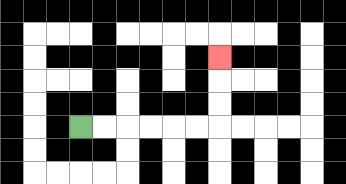{'start': '[3, 5]', 'end': '[9, 2]', 'path_directions': 'R,R,R,R,R,R,U,U,U', 'path_coordinates': '[[3, 5], [4, 5], [5, 5], [6, 5], [7, 5], [8, 5], [9, 5], [9, 4], [9, 3], [9, 2]]'}